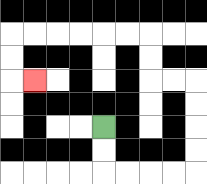{'start': '[4, 5]', 'end': '[1, 3]', 'path_directions': 'D,D,R,R,R,R,U,U,U,U,L,L,U,U,L,L,L,L,L,L,D,D,R', 'path_coordinates': '[[4, 5], [4, 6], [4, 7], [5, 7], [6, 7], [7, 7], [8, 7], [8, 6], [8, 5], [8, 4], [8, 3], [7, 3], [6, 3], [6, 2], [6, 1], [5, 1], [4, 1], [3, 1], [2, 1], [1, 1], [0, 1], [0, 2], [0, 3], [1, 3]]'}